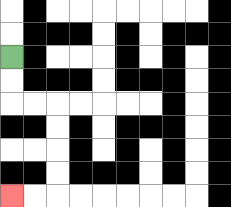{'start': '[0, 2]', 'end': '[0, 8]', 'path_directions': 'D,D,R,R,D,D,D,D,L,L', 'path_coordinates': '[[0, 2], [0, 3], [0, 4], [1, 4], [2, 4], [2, 5], [2, 6], [2, 7], [2, 8], [1, 8], [0, 8]]'}